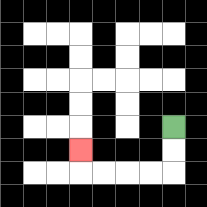{'start': '[7, 5]', 'end': '[3, 6]', 'path_directions': 'D,D,L,L,L,L,U', 'path_coordinates': '[[7, 5], [7, 6], [7, 7], [6, 7], [5, 7], [4, 7], [3, 7], [3, 6]]'}